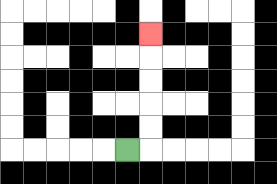{'start': '[5, 6]', 'end': '[6, 1]', 'path_directions': 'R,U,U,U,U,U', 'path_coordinates': '[[5, 6], [6, 6], [6, 5], [6, 4], [6, 3], [6, 2], [6, 1]]'}